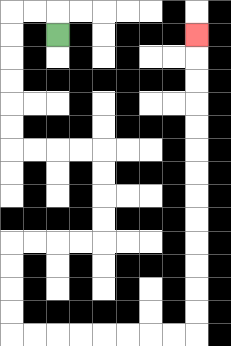{'start': '[2, 1]', 'end': '[8, 1]', 'path_directions': 'U,L,L,D,D,D,D,D,D,R,R,R,R,D,D,D,D,L,L,L,L,D,D,D,D,R,R,R,R,R,R,R,R,U,U,U,U,U,U,U,U,U,U,U,U,U', 'path_coordinates': '[[2, 1], [2, 0], [1, 0], [0, 0], [0, 1], [0, 2], [0, 3], [0, 4], [0, 5], [0, 6], [1, 6], [2, 6], [3, 6], [4, 6], [4, 7], [4, 8], [4, 9], [4, 10], [3, 10], [2, 10], [1, 10], [0, 10], [0, 11], [0, 12], [0, 13], [0, 14], [1, 14], [2, 14], [3, 14], [4, 14], [5, 14], [6, 14], [7, 14], [8, 14], [8, 13], [8, 12], [8, 11], [8, 10], [8, 9], [8, 8], [8, 7], [8, 6], [8, 5], [8, 4], [8, 3], [8, 2], [8, 1]]'}